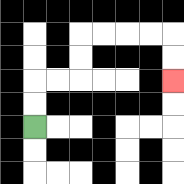{'start': '[1, 5]', 'end': '[7, 3]', 'path_directions': 'U,U,R,R,U,U,R,R,R,R,D,D', 'path_coordinates': '[[1, 5], [1, 4], [1, 3], [2, 3], [3, 3], [3, 2], [3, 1], [4, 1], [5, 1], [6, 1], [7, 1], [7, 2], [7, 3]]'}